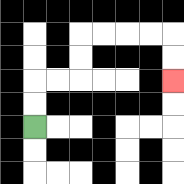{'start': '[1, 5]', 'end': '[7, 3]', 'path_directions': 'U,U,R,R,U,U,R,R,R,R,D,D', 'path_coordinates': '[[1, 5], [1, 4], [1, 3], [2, 3], [3, 3], [3, 2], [3, 1], [4, 1], [5, 1], [6, 1], [7, 1], [7, 2], [7, 3]]'}